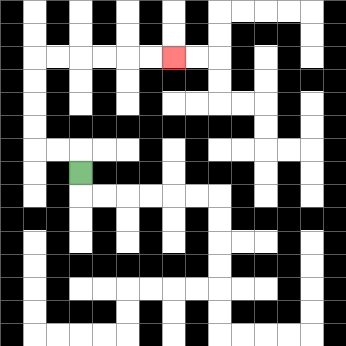{'start': '[3, 7]', 'end': '[7, 2]', 'path_directions': 'U,L,L,U,U,U,U,R,R,R,R,R,R', 'path_coordinates': '[[3, 7], [3, 6], [2, 6], [1, 6], [1, 5], [1, 4], [1, 3], [1, 2], [2, 2], [3, 2], [4, 2], [5, 2], [6, 2], [7, 2]]'}